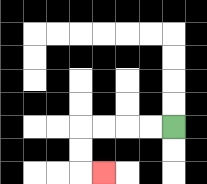{'start': '[7, 5]', 'end': '[4, 7]', 'path_directions': 'L,L,L,L,D,D,R', 'path_coordinates': '[[7, 5], [6, 5], [5, 5], [4, 5], [3, 5], [3, 6], [3, 7], [4, 7]]'}